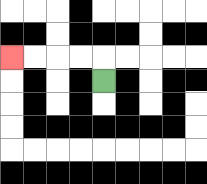{'start': '[4, 3]', 'end': '[0, 2]', 'path_directions': 'U,L,L,L,L', 'path_coordinates': '[[4, 3], [4, 2], [3, 2], [2, 2], [1, 2], [0, 2]]'}